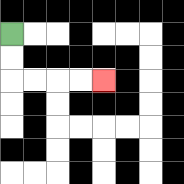{'start': '[0, 1]', 'end': '[4, 3]', 'path_directions': 'D,D,R,R,R,R', 'path_coordinates': '[[0, 1], [0, 2], [0, 3], [1, 3], [2, 3], [3, 3], [4, 3]]'}